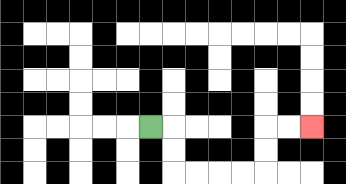{'start': '[6, 5]', 'end': '[13, 5]', 'path_directions': 'R,D,D,R,R,R,R,U,U,R,R', 'path_coordinates': '[[6, 5], [7, 5], [7, 6], [7, 7], [8, 7], [9, 7], [10, 7], [11, 7], [11, 6], [11, 5], [12, 5], [13, 5]]'}